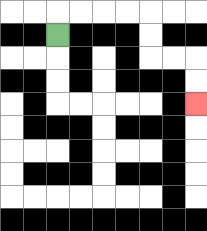{'start': '[2, 1]', 'end': '[8, 4]', 'path_directions': 'U,R,R,R,R,D,D,R,R,D,D', 'path_coordinates': '[[2, 1], [2, 0], [3, 0], [4, 0], [5, 0], [6, 0], [6, 1], [6, 2], [7, 2], [8, 2], [8, 3], [8, 4]]'}